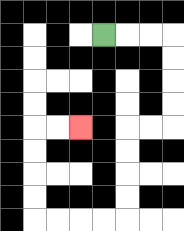{'start': '[4, 1]', 'end': '[3, 5]', 'path_directions': 'R,R,R,D,D,D,D,L,L,D,D,D,D,L,L,L,L,U,U,U,U,R,R', 'path_coordinates': '[[4, 1], [5, 1], [6, 1], [7, 1], [7, 2], [7, 3], [7, 4], [7, 5], [6, 5], [5, 5], [5, 6], [5, 7], [5, 8], [5, 9], [4, 9], [3, 9], [2, 9], [1, 9], [1, 8], [1, 7], [1, 6], [1, 5], [2, 5], [3, 5]]'}